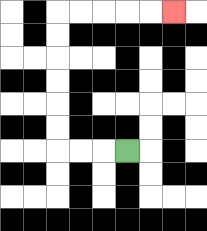{'start': '[5, 6]', 'end': '[7, 0]', 'path_directions': 'L,L,L,U,U,U,U,U,U,R,R,R,R,R', 'path_coordinates': '[[5, 6], [4, 6], [3, 6], [2, 6], [2, 5], [2, 4], [2, 3], [2, 2], [2, 1], [2, 0], [3, 0], [4, 0], [5, 0], [6, 0], [7, 0]]'}